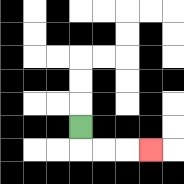{'start': '[3, 5]', 'end': '[6, 6]', 'path_directions': 'D,R,R,R', 'path_coordinates': '[[3, 5], [3, 6], [4, 6], [5, 6], [6, 6]]'}